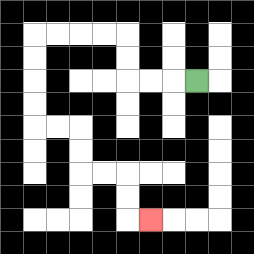{'start': '[8, 3]', 'end': '[6, 9]', 'path_directions': 'L,L,L,U,U,L,L,L,L,D,D,D,D,R,R,D,D,R,R,D,D,R', 'path_coordinates': '[[8, 3], [7, 3], [6, 3], [5, 3], [5, 2], [5, 1], [4, 1], [3, 1], [2, 1], [1, 1], [1, 2], [1, 3], [1, 4], [1, 5], [2, 5], [3, 5], [3, 6], [3, 7], [4, 7], [5, 7], [5, 8], [5, 9], [6, 9]]'}